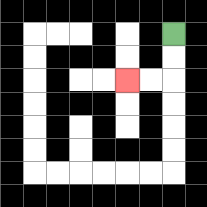{'start': '[7, 1]', 'end': '[5, 3]', 'path_directions': 'D,D,L,L', 'path_coordinates': '[[7, 1], [7, 2], [7, 3], [6, 3], [5, 3]]'}